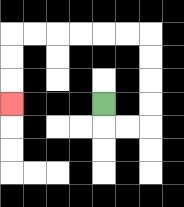{'start': '[4, 4]', 'end': '[0, 4]', 'path_directions': 'D,R,R,U,U,U,U,L,L,L,L,L,L,D,D,D', 'path_coordinates': '[[4, 4], [4, 5], [5, 5], [6, 5], [6, 4], [6, 3], [6, 2], [6, 1], [5, 1], [4, 1], [3, 1], [2, 1], [1, 1], [0, 1], [0, 2], [0, 3], [0, 4]]'}